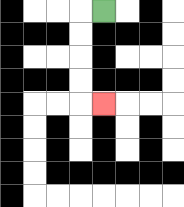{'start': '[4, 0]', 'end': '[4, 4]', 'path_directions': 'L,D,D,D,D,R', 'path_coordinates': '[[4, 0], [3, 0], [3, 1], [3, 2], [3, 3], [3, 4], [4, 4]]'}